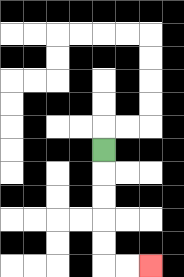{'start': '[4, 6]', 'end': '[6, 11]', 'path_directions': 'D,D,D,D,D,R,R', 'path_coordinates': '[[4, 6], [4, 7], [4, 8], [4, 9], [4, 10], [4, 11], [5, 11], [6, 11]]'}